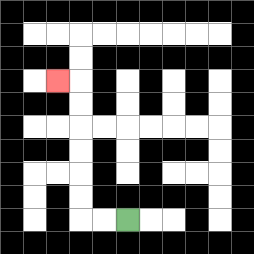{'start': '[5, 9]', 'end': '[2, 3]', 'path_directions': 'L,L,U,U,U,U,U,U,L', 'path_coordinates': '[[5, 9], [4, 9], [3, 9], [3, 8], [3, 7], [3, 6], [3, 5], [3, 4], [3, 3], [2, 3]]'}